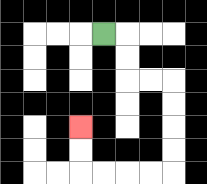{'start': '[4, 1]', 'end': '[3, 5]', 'path_directions': 'R,D,D,R,R,D,D,D,D,L,L,L,L,U,U', 'path_coordinates': '[[4, 1], [5, 1], [5, 2], [5, 3], [6, 3], [7, 3], [7, 4], [7, 5], [7, 6], [7, 7], [6, 7], [5, 7], [4, 7], [3, 7], [3, 6], [3, 5]]'}